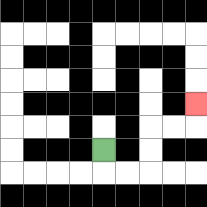{'start': '[4, 6]', 'end': '[8, 4]', 'path_directions': 'D,R,R,U,U,R,R,U', 'path_coordinates': '[[4, 6], [4, 7], [5, 7], [6, 7], [6, 6], [6, 5], [7, 5], [8, 5], [8, 4]]'}